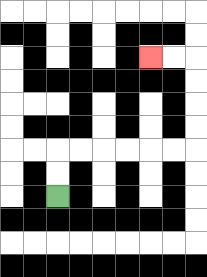{'start': '[2, 8]', 'end': '[6, 2]', 'path_directions': 'U,U,R,R,R,R,R,R,U,U,U,U,L,L', 'path_coordinates': '[[2, 8], [2, 7], [2, 6], [3, 6], [4, 6], [5, 6], [6, 6], [7, 6], [8, 6], [8, 5], [8, 4], [8, 3], [8, 2], [7, 2], [6, 2]]'}